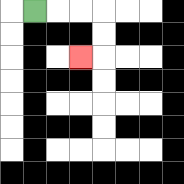{'start': '[1, 0]', 'end': '[3, 2]', 'path_directions': 'R,R,R,D,D,L', 'path_coordinates': '[[1, 0], [2, 0], [3, 0], [4, 0], [4, 1], [4, 2], [3, 2]]'}